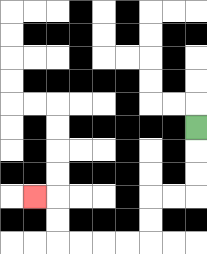{'start': '[8, 5]', 'end': '[1, 8]', 'path_directions': 'D,D,D,L,L,D,D,L,L,L,L,U,U,L', 'path_coordinates': '[[8, 5], [8, 6], [8, 7], [8, 8], [7, 8], [6, 8], [6, 9], [6, 10], [5, 10], [4, 10], [3, 10], [2, 10], [2, 9], [2, 8], [1, 8]]'}